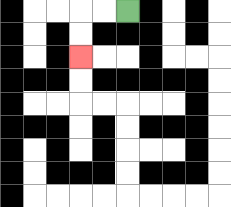{'start': '[5, 0]', 'end': '[3, 2]', 'path_directions': 'L,L,D,D', 'path_coordinates': '[[5, 0], [4, 0], [3, 0], [3, 1], [3, 2]]'}